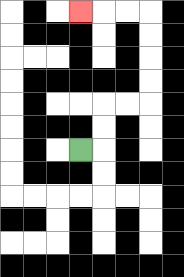{'start': '[3, 6]', 'end': '[3, 0]', 'path_directions': 'R,U,U,R,R,U,U,U,U,L,L,L', 'path_coordinates': '[[3, 6], [4, 6], [4, 5], [4, 4], [5, 4], [6, 4], [6, 3], [6, 2], [6, 1], [6, 0], [5, 0], [4, 0], [3, 0]]'}